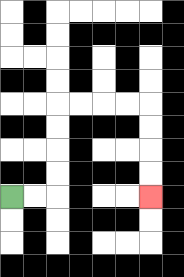{'start': '[0, 8]', 'end': '[6, 8]', 'path_directions': 'R,R,U,U,U,U,R,R,R,R,D,D,D,D', 'path_coordinates': '[[0, 8], [1, 8], [2, 8], [2, 7], [2, 6], [2, 5], [2, 4], [3, 4], [4, 4], [5, 4], [6, 4], [6, 5], [6, 6], [6, 7], [6, 8]]'}